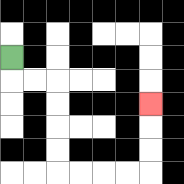{'start': '[0, 2]', 'end': '[6, 4]', 'path_directions': 'D,R,R,D,D,D,D,R,R,R,R,U,U,U', 'path_coordinates': '[[0, 2], [0, 3], [1, 3], [2, 3], [2, 4], [2, 5], [2, 6], [2, 7], [3, 7], [4, 7], [5, 7], [6, 7], [6, 6], [6, 5], [6, 4]]'}